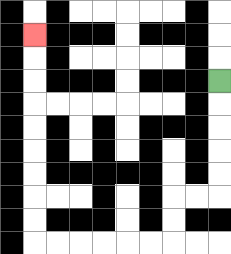{'start': '[9, 3]', 'end': '[1, 1]', 'path_directions': 'D,D,D,D,D,L,L,D,D,L,L,L,L,L,L,U,U,U,U,U,U,U,U,U', 'path_coordinates': '[[9, 3], [9, 4], [9, 5], [9, 6], [9, 7], [9, 8], [8, 8], [7, 8], [7, 9], [7, 10], [6, 10], [5, 10], [4, 10], [3, 10], [2, 10], [1, 10], [1, 9], [1, 8], [1, 7], [1, 6], [1, 5], [1, 4], [1, 3], [1, 2], [1, 1]]'}